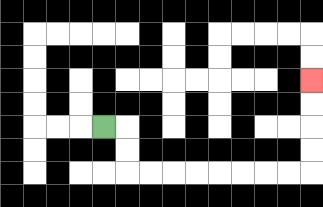{'start': '[4, 5]', 'end': '[13, 3]', 'path_directions': 'R,D,D,R,R,R,R,R,R,R,R,U,U,U,U', 'path_coordinates': '[[4, 5], [5, 5], [5, 6], [5, 7], [6, 7], [7, 7], [8, 7], [9, 7], [10, 7], [11, 7], [12, 7], [13, 7], [13, 6], [13, 5], [13, 4], [13, 3]]'}